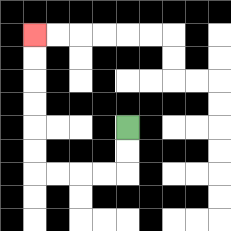{'start': '[5, 5]', 'end': '[1, 1]', 'path_directions': 'D,D,L,L,L,L,U,U,U,U,U,U', 'path_coordinates': '[[5, 5], [5, 6], [5, 7], [4, 7], [3, 7], [2, 7], [1, 7], [1, 6], [1, 5], [1, 4], [1, 3], [1, 2], [1, 1]]'}